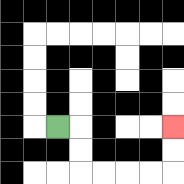{'start': '[2, 5]', 'end': '[7, 5]', 'path_directions': 'R,D,D,R,R,R,R,U,U', 'path_coordinates': '[[2, 5], [3, 5], [3, 6], [3, 7], [4, 7], [5, 7], [6, 7], [7, 7], [7, 6], [7, 5]]'}